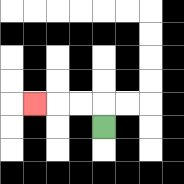{'start': '[4, 5]', 'end': '[1, 4]', 'path_directions': 'U,L,L,L', 'path_coordinates': '[[4, 5], [4, 4], [3, 4], [2, 4], [1, 4]]'}